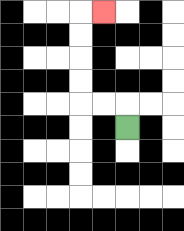{'start': '[5, 5]', 'end': '[4, 0]', 'path_directions': 'U,L,L,U,U,U,U,R', 'path_coordinates': '[[5, 5], [5, 4], [4, 4], [3, 4], [3, 3], [3, 2], [3, 1], [3, 0], [4, 0]]'}